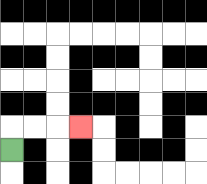{'start': '[0, 6]', 'end': '[3, 5]', 'path_directions': 'U,R,R,R', 'path_coordinates': '[[0, 6], [0, 5], [1, 5], [2, 5], [3, 5]]'}